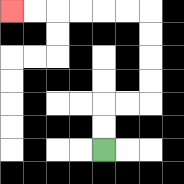{'start': '[4, 6]', 'end': '[0, 0]', 'path_directions': 'U,U,R,R,U,U,U,U,L,L,L,L,L,L', 'path_coordinates': '[[4, 6], [4, 5], [4, 4], [5, 4], [6, 4], [6, 3], [6, 2], [6, 1], [6, 0], [5, 0], [4, 0], [3, 0], [2, 0], [1, 0], [0, 0]]'}